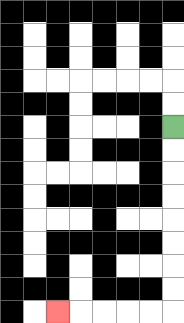{'start': '[7, 5]', 'end': '[2, 13]', 'path_directions': 'D,D,D,D,D,D,D,D,L,L,L,L,L', 'path_coordinates': '[[7, 5], [7, 6], [7, 7], [7, 8], [7, 9], [7, 10], [7, 11], [7, 12], [7, 13], [6, 13], [5, 13], [4, 13], [3, 13], [2, 13]]'}